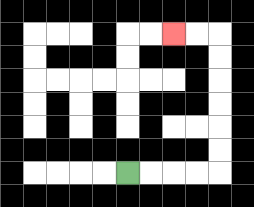{'start': '[5, 7]', 'end': '[7, 1]', 'path_directions': 'R,R,R,R,U,U,U,U,U,U,L,L', 'path_coordinates': '[[5, 7], [6, 7], [7, 7], [8, 7], [9, 7], [9, 6], [9, 5], [9, 4], [9, 3], [9, 2], [9, 1], [8, 1], [7, 1]]'}